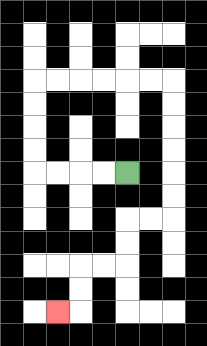{'start': '[5, 7]', 'end': '[2, 13]', 'path_directions': 'L,L,L,L,U,U,U,U,R,R,R,R,R,R,D,D,D,D,D,D,L,L,D,D,L,L,D,D,L', 'path_coordinates': '[[5, 7], [4, 7], [3, 7], [2, 7], [1, 7], [1, 6], [1, 5], [1, 4], [1, 3], [2, 3], [3, 3], [4, 3], [5, 3], [6, 3], [7, 3], [7, 4], [7, 5], [7, 6], [7, 7], [7, 8], [7, 9], [6, 9], [5, 9], [5, 10], [5, 11], [4, 11], [3, 11], [3, 12], [3, 13], [2, 13]]'}